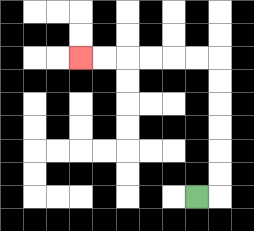{'start': '[8, 8]', 'end': '[3, 2]', 'path_directions': 'R,U,U,U,U,U,U,L,L,L,L,L,L', 'path_coordinates': '[[8, 8], [9, 8], [9, 7], [9, 6], [9, 5], [9, 4], [9, 3], [9, 2], [8, 2], [7, 2], [6, 2], [5, 2], [4, 2], [3, 2]]'}